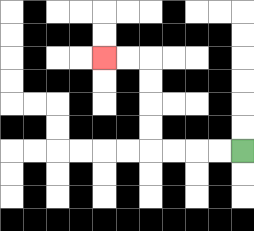{'start': '[10, 6]', 'end': '[4, 2]', 'path_directions': 'L,L,L,L,U,U,U,U,L,L', 'path_coordinates': '[[10, 6], [9, 6], [8, 6], [7, 6], [6, 6], [6, 5], [6, 4], [6, 3], [6, 2], [5, 2], [4, 2]]'}